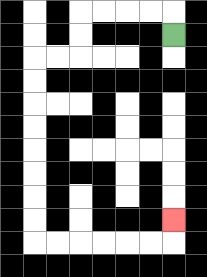{'start': '[7, 1]', 'end': '[7, 9]', 'path_directions': 'U,L,L,L,L,D,D,L,L,D,D,D,D,D,D,D,D,R,R,R,R,R,R,U', 'path_coordinates': '[[7, 1], [7, 0], [6, 0], [5, 0], [4, 0], [3, 0], [3, 1], [3, 2], [2, 2], [1, 2], [1, 3], [1, 4], [1, 5], [1, 6], [1, 7], [1, 8], [1, 9], [1, 10], [2, 10], [3, 10], [4, 10], [5, 10], [6, 10], [7, 10], [7, 9]]'}